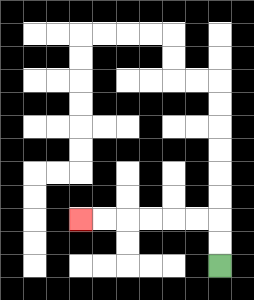{'start': '[9, 11]', 'end': '[3, 9]', 'path_directions': 'U,U,L,L,L,L,L,L', 'path_coordinates': '[[9, 11], [9, 10], [9, 9], [8, 9], [7, 9], [6, 9], [5, 9], [4, 9], [3, 9]]'}